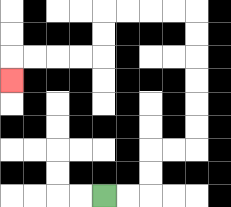{'start': '[4, 8]', 'end': '[0, 3]', 'path_directions': 'R,R,U,U,R,R,U,U,U,U,U,U,L,L,L,L,D,D,L,L,L,L,D', 'path_coordinates': '[[4, 8], [5, 8], [6, 8], [6, 7], [6, 6], [7, 6], [8, 6], [8, 5], [8, 4], [8, 3], [8, 2], [8, 1], [8, 0], [7, 0], [6, 0], [5, 0], [4, 0], [4, 1], [4, 2], [3, 2], [2, 2], [1, 2], [0, 2], [0, 3]]'}